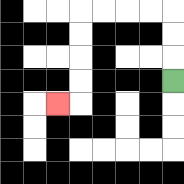{'start': '[7, 3]', 'end': '[2, 4]', 'path_directions': 'U,U,U,L,L,L,L,D,D,D,D,L', 'path_coordinates': '[[7, 3], [7, 2], [7, 1], [7, 0], [6, 0], [5, 0], [4, 0], [3, 0], [3, 1], [3, 2], [3, 3], [3, 4], [2, 4]]'}